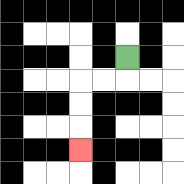{'start': '[5, 2]', 'end': '[3, 6]', 'path_directions': 'D,L,L,D,D,D', 'path_coordinates': '[[5, 2], [5, 3], [4, 3], [3, 3], [3, 4], [3, 5], [3, 6]]'}